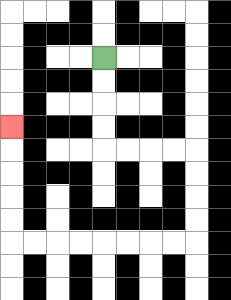{'start': '[4, 2]', 'end': '[0, 5]', 'path_directions': 'D,D,D,D,R,R,R,R,D,D,D,D,L,L,L,L,L,L,L,L,U,U,U,U,U', 'path_coordinates': '[[4, 2], [4, 3], [4, 4], [4, 5], [4, 6], [5, 6], [6, 6], [7, 6], [8, 6], [8, 7], [8, 8], [8, 9], [8, 10], [7, 10], [6, 10], [5, 10], [4, 10], [3, 10], [2, 10], [1, 10], [0, 10], [0, 9], [0, 8], [0, 7], [0, 6], [0, 5]]'}